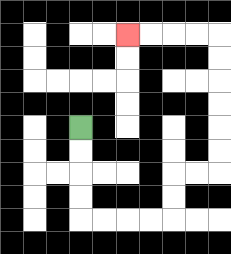{'start': '[3, 5]', 'end': '[5, 1]', 'path_directions': 'D,D,D,D,R,R,R,R,U,U,R,R,U,U,U,U,U,U,L,L,L,L', 'path_coordinates': '[[3, 5], [3, 6], [3, 7], [3, 8], [3, 9], [4, 9], [5, 9], [6, 9], [7, 9], [7, 8], [7, 7], [8, 7], [9, 7], [9, 6], [9, 5], [9, 4], [9, 3], [9, 2], [9, 1], [8, 1], [7, 1], [6, 1], [5, 1]]'}